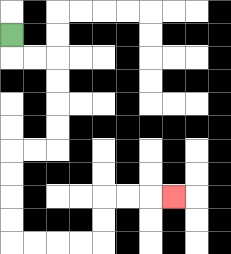{'start': '[0, 1]', 'end': '[7, 8]', 'path_directions': 'D,R,R,D,D,D,D,L,L,D,D,D,D,R,R,R,R,U,U,R,R,R', 'path_coordinates': '[[0, 1], [0, 2], [1, 2], [2, 2], [2, 3], [2, 4], [2, 5], [2, 6], [1, 6], [0, 6], [0, 7], [0, 8], [0, 9], [0, 10], [1, 10], [2, 10], [3, 10], [4, 10], [4, 9], [4, 8], [5, 8], [6, 8], [7, 8]]'}